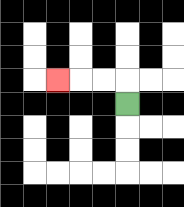{'start': '[5, 4]', 'end': '[2, 3]', 'path_directions': 'U,L,L,L', 'path_coordinates': '[[5, 4], [5, 3], [4, 3], [3, 3], [2, 3]]'}